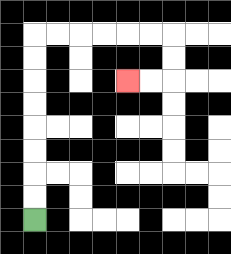{'start': '[1, 9]', 'end': '[5, 3]', 'path_directions': 'U,U,U,U,U,U,U,U,R,R,R,R,R,R,D,D,L,L', 'path_coordinates': '[[1, 9], [1, 8], [1, 7], [1, 6], [1, 5], [1, 4], [1, 3], [1, 2], [1, 1], [2, 1], [3, 1], [4, 1], [5, 1], [6, 1], [7, 1], [7, 2], [7, 3], [6, 3], [5, 3]]'}